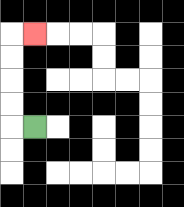{'start': '[1, 5]', 'end': '[1, 1]', 'path_directions': 'L,U,U,U,U,R', 'path_coordinates': '[[1, 5], [0, 5], [0, 4], [0, 3], [0, 2], [0, 1], [1, 1]]'}